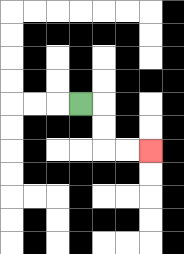{'start': '[3, 4]', 'end': '[6, 6]', 'path_directions': 'R,D,D,R,R', 'path_coordinates': '[[3, 4], [4, 4], [4, 5], [4, 6], [5, 6], [6, 6]]'}